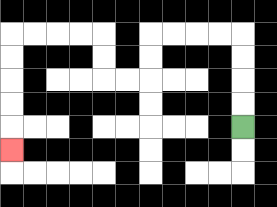{'start': '[10, 5]', 'end': '[0, 6]', 'path_directions': 'U,U,U,U,L,L,L,L,D,D,L,L,U,U,L,L,L,L,D,D,D,D,D', 'path_coordinates': '[[10, 5], [10, 4], [10, 3], [10, 2], [10, 1], [9, 1], [8, 1], [7, 1], [6, 1], [6, 2], [6, 3], [5, 3], [4, 3], [4, 2], [4, 1], [3, 1], [2, 1], [1, 1], [0, 1], [0, 2], [0, 3], [0, 4], [0, 5], [0, 6]]'}